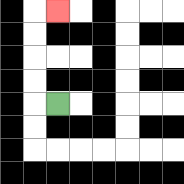{'start': '[2, 4]', 'end': '[2, 0]', 'path_directions': 'L,U,U,U,U,R', 'path_coordinates': '[[2, 4], [1, 4], [1, 3], [1, 2], [1, 1], [1, 0], [2, 0]]'}